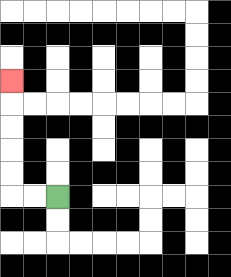{'start': '[2, 8]', 'end': '[0, 3]', 'path_directions': 'L,L,U,U,U,U,U', 'path_coordinates': '[[2, 8], [1, 8], [0, 8], [0, 7], [0, 6], [0, 5], [0, 4], [0, 3]]'}